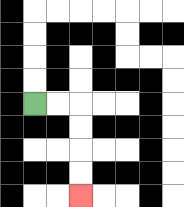{'start': '[1, 4]', 'end': '[3, 8]', 'path_directions': 'R,R,D,D,D,D', 'path_coordinates': '[[1, 4], [2, 4], [3, 4], [3, 5], [3, 6], [3, 7], [3, 8]]'}